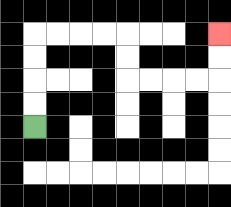{'start': '[1, 5]', 'end': '[9, 1]', 'path_directions': 'U,U,U,U,R,R,R,R,D,D,R,R,R,R,U,U', 'path_coordinates': '[[1, 5], [1, 4], [1, 3], [1, 2], [1, 1], [2, 1], [3, 1], [4, 1], [5, 1], [5, 2], [5, 3], [6, 3], [7, 3], [8, 3], [9, 3], [9, 2], [9, 1]]'}